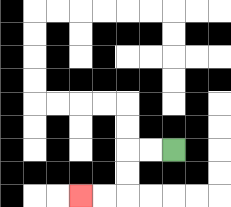{'start': '[7, 6]', 'end': '[3, 8]', 'path_directions': 'L,L,D,D,L,L', 'path_coordinates': '[[7, 6], [6, 6], [5, 6], [5, 7], [5, 8], [4, 8], [3, 8]]'}